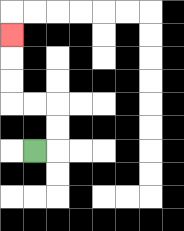{'start': '[1, 6]', 'end': '[0, 1]', 'path_directions': 'R,U,U,L,L,U,U,U', 'path_coordinates': '[[1, 6], [2, 6], [2, 5], [2, 4], [1, 4], [0, 4], [0, 3], [0, 2], [0, 1]]'}